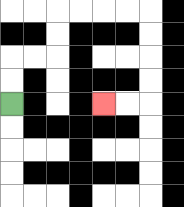{'start': '[0, 4]', 'end': '[4, 4]', 'path_directions': 'U,U,R,R,U,U,R,R,R,R,D,D,D,D,L,L', 'path_coordinates': '[[0, 4], [0, 3], [0, 2], [1, 2], [2, 2], [2, 1], [2, 0], [3, 0], [4, 0], [5, 0], [6, 0], [6, 1], [6, 2], [6, 3], [6, 4], [5, 4], [4, 4]]'}